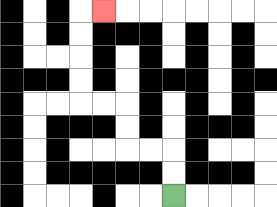{'start': '[7, 8]', 'end': '[4, 0]', 'path_directions': 'U,U,L,L,U,U,L,L,U,U,U,U,R', 'path_coordinates': '[[7, 8], [7, 7], [7, 6], [6, 6], [5, 6], [5, 5], [5, 4], [4, 4], [3, 4], [3, 3], [3, 2], [3, 1], [3, 0], [4, 0]]'}